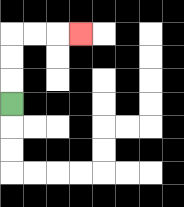{'start': '[0, 4]', 'end': '[3, 1]', 'path_directions': 'U,U,U,R,R,R', 'path_coordinates': '[[0, 4], [0, 3], [0, 2], [0, 1], [1, 1], [2, 1], [3, 1]]'}